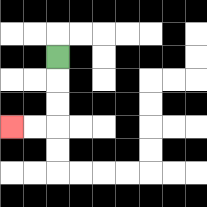{'start': '[2, 2]', 'end': '[0, 5]', 'path_directions': 'D,D,D,L,L', 'path_coordinates': '[[2, 2], [2, 3], [2, 4], [2, 5], [1, 5], [0, 5]]'}